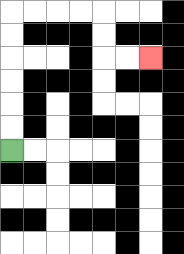{'start': '[0, 6]', 'end': '[6, 2]', 'path_directions': 'U,U,U,U,U,U,R,R,R,R,D,D,R,R', 'path_coordinates': '[[0, 6], [0, 5], [0, 4], [0, 3], [0, 2], [0, 1], [0, 0], [1, 0], [2, 0], [3, 0], [4, 0], [4, 1], [4, 2], [5, 2], [6, 2]]'}